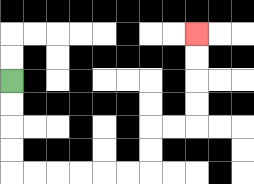{'start': '[0, 3]', 'end': '[8, 1]', 'path_directions': 'D,D,D,D,R,R,R,R,R,R,U,U,R,R,U,U,U,U', 'path_coordinates': '[[0, 3], [0, 4], [0, 5], [0, 6], [0, 7], [1, 7], [2, 7], [3, 7], [4, 7], [5, 7], [6, 7], [6, 6], [6, 5], [7, 5], [8, 5], [8, 4], [8, 3], [8, 2], [8, 1]]'}